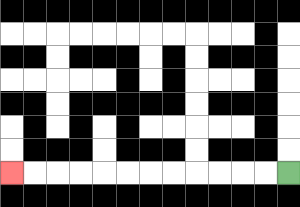{'start': '[12, 7]', 'end': '[0, 7]', 'path_directions': 'L,L,L,L,L,L,L,L,L,L,L,L', 'path_coordinates': '[[12, 7], [11, 7], [10, 7], [9, 7], [8, 7], [7, 7], [6, 7], [5, 7], [4, 7], [3, 7], [2, 7], [1, 7], [0, 7]]'}